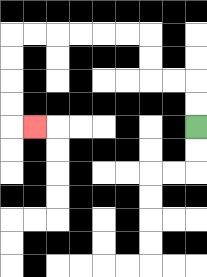{'start': '[8, 5]', 'end': '[1, 5]', 'path_directions': 'U,U,L,L,U,U,L,L,L,L,L,L,D,D,D,D,R', 'path_coordinates': '[[8, 5], [8, 4], [8, 3], [7, 3], [6, 3], [6, 2], [6, 1], [5, 1], [4, 1], [3, 1], [2, 1], [1, 1], [0, 1], [0, 2], [0, 3], [0, 4], [0, 5], [1, 5]]'}